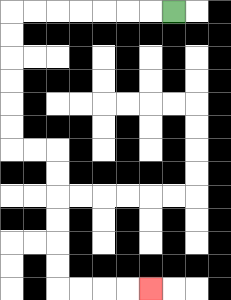{'start': '[7, 0]', 'end': '[6, 12]', 'path_directions': 'L,L,L,L,L,L,L,D,D,D,D,D,D,R,R,D,D,D,D,D,D,R,R,R,R', 'path_coordinates': '[[7, 0], [6, 0], [5, 0], [4, 0], [3, 0], [2, 0], [1, 0], [0, 0], [0, 1], [0, 2], [0, 3], [0, 4], [0, 5], [0, 6], [1, 6], [2, 6], [2, 7], [2, 8], [2, 9], [2, 10], [2, 11], [2, 12], [3, 12], [4, 12], [5, 12], [6, 12]]'}